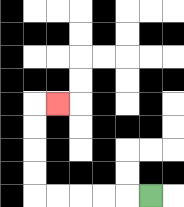{'start': '[6, 8]', 'end': '[2, 4]', 'path_directions': 'L,L,L,L,L,U,U,U,U,R', 'path_coordinates': '[[6, 8], [5, 8], [4, 8], [3, 8], [2, 8], [1, 8], [1, 7], [1, 6], [1, 5], [1, 4], [2, 4]]'}